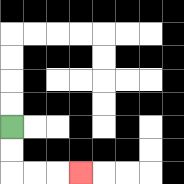{'start': '[0, 5]', 'end': '[3, 7]', 'path_directions': 'D,D,R,R,R', 'path_coordinates': '[[0, 5], [0, 6], [0, 7], [1, 7], [2, 7], [3, 7]]'}